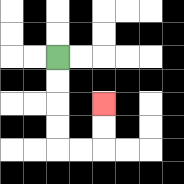{'start': '[2, 2]', 'end': '[4, 4]', 'path_directions': 'D,D,D,D,R,R,U,U', 'path_coordinates': '[[2, 2], [2, 3], [2, 4], [2, 5], [2, 6], [3, 6], [4, 6], [4, 5], [4, 4]]'}